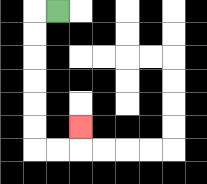{'start': '[2, 0]', 'end': '[3, 5]', 'path_directions': 'L,D,D,D,D,D,D,R,R,U', 'path_coordinates': '[[2, 0], [1, 0], [1, 1], [1, 2], [1, 3], [1, 4], [1, 5], [1, 6], [2, 6], [3, 6], [3, 5]]'}